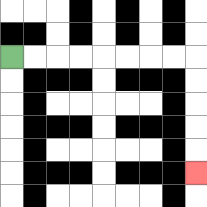{'start': '[0, 2]', 'end': '[8, 7]', 'path_directions': 'R,R,R,R,R,R,R,R,D,D,D,D,D', 'path_coordinates': '[[0, 2], [1, 2], [2, 2], [3, 2], [4, 2], [5, 2], [6, 2], [7, 2], [8, 2], [8, 3], [8, 4], [8, 5], [8, 6], [8, 7]]'}